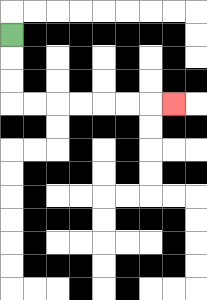{'start': '[0, 1]', 'end': '[7, 4]', 'path_directions': 'D,D,D,R,R,R,R,R,R,R', 'path_coordinates': '[[0, 1], [0, 2], [0, 3], [0, 4], [1, 4], [2, 4], [3, 4], [4, 4], [5, 4], [6, 4], [7, 4]]'}